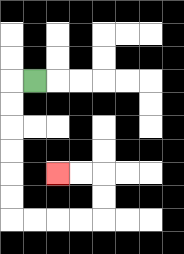{'start': '[1, 3]', 'end': '[2, 7]', 'path_directions': 'L,D,D,D,D,D,D,R,R,R,R,U,U,L,L', 'path_coordinates': '[[1, 3], [0, 3], [0, 4], [0, 5], [0, 6], [0, 7], [0, 8], [0, 9], [1, 9], [2, 9], [3, 9], [4, 9], [4, 8], [4, 7], [3, 7], [2, 7]]'}